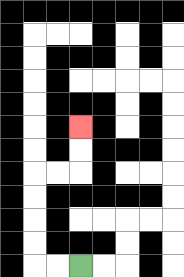{'start': '[3, 11]', 'end': '[3, 5]', 'path_directions': 'L,L,U,U,U,U,R,R,U,U', 'path_coordinates': '[[3, 11], [2, 11], [1, 11], [1, 10], [1, 9], [1, 8], [1, 7], [2, 7], [3, 7], [3, 6], [3, 5]]'}